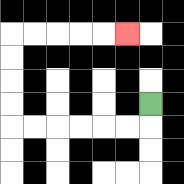{'start': '[6, 4]', 'end': '[5, 1]', 'path_directions': 'D,L,L,L,L,L,L,U,U,U,U,R,R,R,R,R', 'path_coordinates': '[[6, 4], [6, 5], [5, 5], [4, 5], [3, 5], [2, 5], [1, 5], [0, 5], [0, 4], [0, 3], [0, 2], [0, 1], [1, 1], [2, 1], [3, 1], [4, 1], [5, 1]]'}